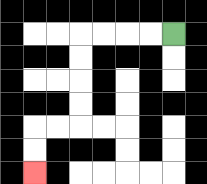{'start': '[7, 1]', 'end': '[1, 7]', 'path_directions': 'L,L,L,L,D,D,D,D,L,L,D,D', 'path_coordinates': '[[7, 1], [6, 1], [5, 1], [4, 1], [3, 1], [3, 2], [3, 3], [3, 4], [3, 5], [2, 5], [1, 5], [1, 6], [1, 7]]'}